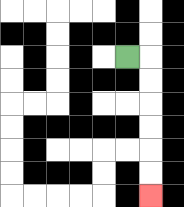{'start': '[5, 2]', 'end': '[6, 8]', 'path_directions': 'R,D,D,D,D,D,D', 'path_coordinates': '[[5, 2], [6, 2], [6, 3], [6, 4], [6, 5], [6, 6], [6, 7], [6, 8]]'}